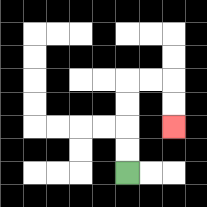{'start': '[5, 7]', 'end': '[7, 5]', 'path_directions': 'U,U,U,U,R,R,D,D', 'path_coordinates': '[[5, 7], [5, 6], [5, 5], [5, 4], [5, 3], [6, 3], [7, 3], [7, 4], [7, 5]]'}